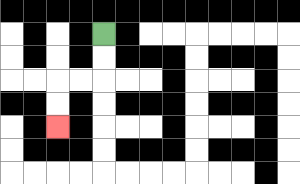{'start': '[4, 1]', 'end': '[2, 5]', 'path_directions': 'D,D,L,L,D,D', 'path_coordinates': '[[4, 1], [4, 2], [4, 3], [3, 3], [2, 3], [2, 4], [2, 5]]'}